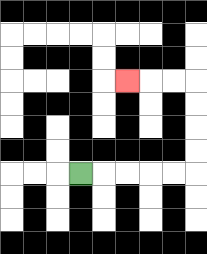{'start': '[3, 7]', 'end': '[5, 3]', 'path_directions': 'R,R,R,R,R,U,U,U,U,L,L,L', 'path_coordinates': '[[3, 7], [4, 7], [5, 7], [6, 7], [7, 7], [8, 7], [8, 6], [8, 5], [8, 4], [8, 3], [7, 3], [6, 3], [5, 3]]'}